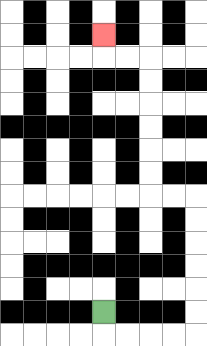{'start': '[4, 13]', 'end': '[4, 1]', 'path_directions': 'D,R,R,R,R,U,U,U,U,U,U,L,L,U,U,U,U,U,U,L,L,U', 'path_coordinates': '[[4, 13], [4, 14], [5, 14], [6, 14], [7, 14], [8, 14], [8, 13], [8, 12], [8, 11], [8, 10], [8, 9], [8, 8], [7, 8], [6, 8], [6, 7], [6, 6], [6, 5], [6, 4], [6, 3], [6, 2], [5, 2], [4, 2], [4, 1]]'}